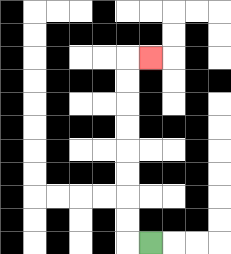{'start': '[6, 10]', 'end': '[6, 2]', 'path_directions': 'L,U,U,U,U,U,U,U,U,R', 'path_coordinates': '[[6, 10], [5, 10], [5, 9], [5, 8], [5, 7], [5, 6], [5, 5], [5, 4], [5, 3], [5, 2], [6, 2]]'}